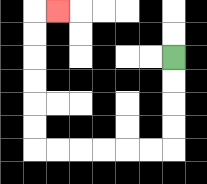{'start': '[7, 2]', 'end': '[2, 0]', 'path_directions': 'D,D,D,D,L,L,L,L,L,L,U,U,U,U,U,U,R', 'path_coordinates': '[[7, 2], [7, 3], [7, 4], [7, 5], [7, 6], [6, 6], [5, 6], [4, 6], [3, 6], [2, 6], [1, 6], [1, 5], [1, 4], [1, 3], [1, 2], [1, 1], [1, 0], [2, 0]]'}